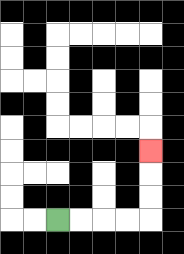{'start': '[2, 9]', 'end': '[6, 6]', 'path_directions': 'R,R,R,R,U,U,U', 'path_coordinates': '[[2, 9], [3, 9], [4, 9], [5, 9], [6, 9], [6, 8], [6, 7], [6, 6]]'}